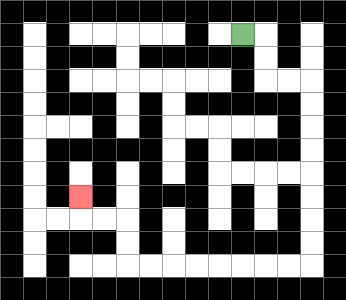{'start': '[10, 1]', 'end': '[3, 8]', 'path_directions': 'R,D,D,R,R,D,D,D,D,D,D,D,D,L,L,L,L,L,L,L,L,U,U,L,L,U', 'path_coordinates': '[[10, 1], [11, 1], [11, 2], [11, 3], [12, 3], [13, 3], [13, 4], [13, 5], [13, 6], [13, 7], [13, 8], [13, 9], [13, 10], [13, 11], [12, 11], [11, 11], [10, 11], [9, 11], [8, 11], [7, 11], [6, 11], [5, 11], [5, 10], [5, 9], [4, 9], [3, 9], [3, 8]]'}